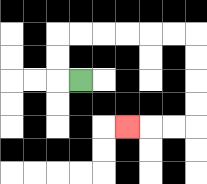{'start': '[3, 3]', 'end': '[5, 5]', 'path_directions': 'L,U,U,R,R,R,R,R,R,D,D,D,D,L,L,L', 'path_coordinates': '[[3, 3], [2, 3], [2, 2], [2, 1], [3, 1], [4, 1], [5, 1], [6, 1], [7, 1], [8, 1], [8, 2], [8, 3], [8, 4], [8, 5], [7, 5], [6, 5], [5, 5]]'}